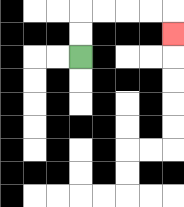{'start': '[3, 2]', 'end': '[7, 1]', 'path_directions': 'U,U,R,R,R,R,D', 'path_coordinates': '[[3, 2], [3, 1], [3, 0], [4, 0], [5, 0], [6, 0], [7, 0], [7, 1]]'}